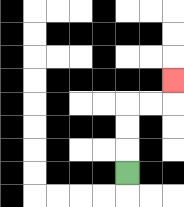{'start': '[5, 7]', 'end': '[7, 3]', 'path_directions': 'U,U,U,R,R,U', 'path_coordinates': '[[5, 7], [5, 6], [5, 5], [5, 4], [6, 4], [7, 4], [7, 3]]'}